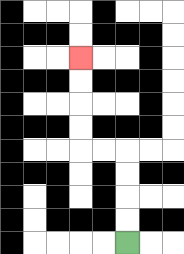{'start': '[5, 10]', 'end': '[3, 2]', 'path_directions': 'U,U,U,U,L,L,U,U,U,U', 'path_coordinates': '[[5, 10], [5, 9], [5, 8], [5, 7], [5, 6], [4, 6], [3, 6], [3, 5], [3, 4], [3, 3], [3, 2]]'}